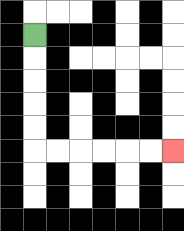{'start': '[1, 1]', 'end': '[7, 6]', 'path_directions': 'D,D,D,D,D,R,R,R,R,R,R', 'path_coordinates': '[[1, 1], [1, 2], [1, 3], [1, 4], [1, 5], [1, 6], [2, 6], [3, 6], [4, 6], [5, 6], [6, 6], [7, 6]]'}